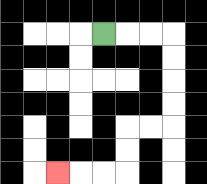{'start': '[4, 1]', 'end': '[2, 7]', 'path_directions': 'R,R,R,D,D,D,D,L,L,D,D,L,L,L', 'path_coordinates': '[[4, 1], [5, 1], [6, 1], [7, 1], [7, 2], [7, 3], [7, 4], [7, 5], [6, 5], [5, 5], [5, 6], [5, 7], [4, 7], [3, 7], [2, 7]]'}